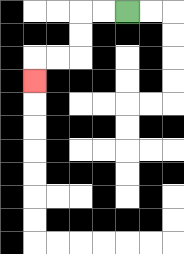{'start': '[5, 0]', 'end': '[1, 3]', 'path_directions': 'L,L,D,D,L,L,D', 'path_coordinates': '[[5, 0], [4, 0], [3, 0], [3, 1], [3, 2], [2, 2], [1, 2], [1, 3]]'}